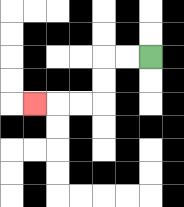{'start': '[6, 2]', 'end': '[1, 4]', 'path_directions': 'L,L,D,D,L,L,L', 'path_coordinates': '[[6, 2], [5, 2], [4, 2], [4, 3], [4, 4], [3, 4], [2, 4], [1, 4]]'}